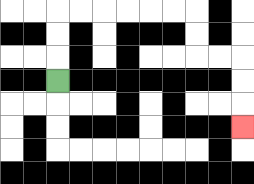{'start': '[2, 3]', 'end': '[10, 5]', 'path_directions': 'U,U,U,R,R,R,R,R,R,D,D,R,R,D,D,D', 'path_coordinates': '[[2, 3], [2, 2], [2, 1], [2, 0], [3, 0], [4, 0], [5, 0], [6, 0], [7, 0], [8, 0], [8, 1], [8, 2], [9, 2], [10, 2], [10, 3], [10, 4], [10, 5]]'}